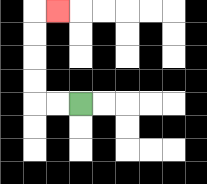{'start': '[3, 4]', 'end': '[2, 0]', 'path_directions': 'L,L,U,U,U,U,R', 'path_coordinates': '[[3, 4], [2, 4], [1, 4], [1, 3], [1, 2], [1, 1], [1, 0], [2, 0]]'}